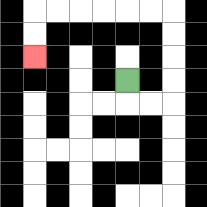{'start': '[5, 3]', 'end': '[1, 2]', 'path_directions': 'D,R,R,U,U,U,U,L,L,L,L,L,L,D,D', 'path_coordinates': '[[5, 3], [5, 4], [6, 4], [7, 4], [7, 3], [7, 2], [7, 1], [7, 0], [6, 0], [5, 0], [4, 0], [3, 0], [2, 0], [1, 0], [1, 1], [1, 2]]'}